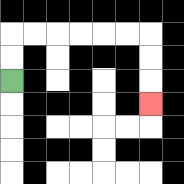{'start': '[0, 3]', 'end': '[6, 4]', 'path_directions': 'U,U,R,R,R,R,R,R,D,D,D', 'path_coordinates': '[[0, 3], [0, 2], [0, 1], [1, 1], [2, 1], [3, 1], [4, 1], [5, 1], [6, 1], [6, 2], [6, 3], [6, 4]]'}